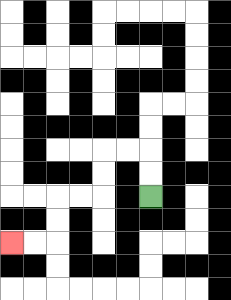{'start': '[6, 8]', 'end': '[0, 10]', 'path_directions': 'U,U,L,L,D,D,L,L,D,D,L,L', 'path_coordinates': '[[6, 8], [6, 7], [6, 6], [5, 6], [4, 6], [4, 7], [4, 8], [3, 8], [2, 8], [2, 9], [2, 10], [1, 10], [0, 10]]'}